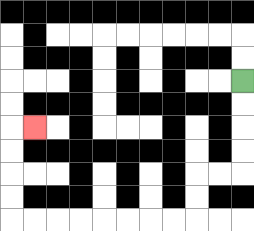{'start': '[10, 3]', 'end': '[1, 5]', 'path_directions': 'D,D,D,D,L,L,D,D,L,L,L,L,L,L,L,L,U,U,U,U,R', 'path_coordinates': '[[10, 3], [10, 4], [10, 5], [10, 6], [10, 7], [9, 7], [8, 7], [8, 8], [8, 9], [7, 9], [6, 9], [5, 9], [4, 9], [3, 9], [2, 9], [1, 9], [0, 9], [0, 8], [0, 7], [0, 6], [0, 5], [1, 5]]'}